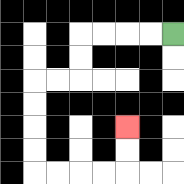{'start': '[7, 1]', 'end': '[5, 5]', 'path_directions': 'L,L,L,L,D,D,L,L,D,D,D,D,R,R,R,R,U,U', 'path_coordinates': '[[7, 1], [6, 1], [5, 1], [4, 1], [3, 1], [3, 2], [3, 3], [2, 3], [1, 3], [1, 4], [1, 5], [1, 6], [1, 7], [2, 7], [3, 7], [4, 7], [5, 7], [5, 6], [5, 5]]'}